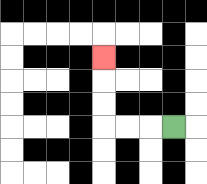{'start': '[7, 5]', 'end': '[4, 2]', 'path_directions': 'L,L,L,U,U,U', 'path_coordinates': '[[7, 5], [6, 5], [5, 5], [4, 5], [4, 4], [4, 3], [4, 2]]'}